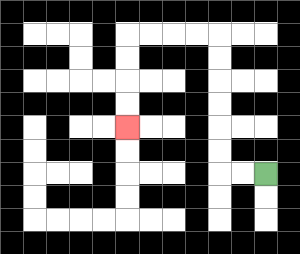{'start': '[11, 7]', 'end': '[5, 5]', 'path_directions': 'L,L,U,U,U,U,U,U,L,L,L,L,D,D,D,D', 'path_coordinates': '[[11, 7], [10, 7], [9, 7], [9, 6], [9, 5], [9, 4], [9, 3], [9, 2], [9, 1], [8, 1], [7, 1], [6, 1], [5, 1], [5, 2], [5, 3], [5, 4], [5, 5]]'}